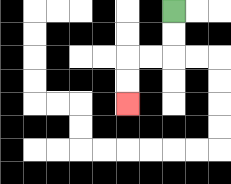{'start': '[7, 0]', 'end': '[5, 4]', 'path_directions': 'D,D,L,L,D,D', 'path_coordinates': '[[7, 0], [7, 1], [7, 2], [6, 2], [5, 2], [5, 3], [5, 4]]'}